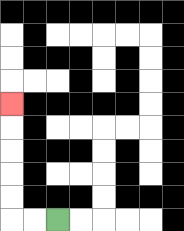{'start': '[2, 9]', 'end': '[0, 4]', 'path_directions': 'L,L,U,U,U,U,U', 'path_coordinates': '[[2, 9], [1, 9], [0, 9], [0, 8], [0, 7], [0, 6], [0, 5], [0, 4]]'}